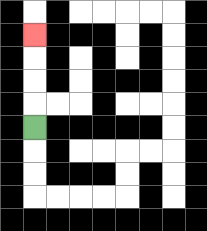{'start': '[1, 5]', 'end': '[1, 1]', 'path_directions': 'U,U,U,U', 'path_coordinates': '[[1, 5], [1, 4], [1, 3], [1, 2], [1, 1]]'}